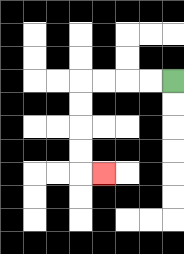{'start': '[7, 3]', 'end': '[4, 7]', 'path_directions': 'L,L,L,L,D,D,D,D,R', 'path_coordinates': '[[7, 3], [6, 3], [5, 3], [4, 3], [3, 3], [3, 4], [3, 5], [3, 6], [3, 7], [4, 7]]'}